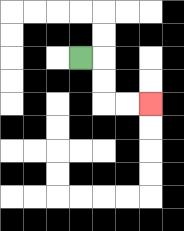{'start': '[3, 2]', 'end': '[6, 4]', 'path_directions': 'R,D,D,R,R', 'path_coordinates': '[[3, 2], [4, 2], [4, 3], [4, 4], [5, 4], [6, 4]]'}